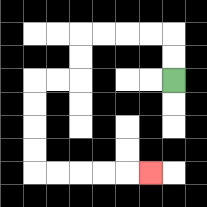{'start': '[7, 3]', 'end': '[6, 7]', 'path_directions': 'U,U,L,L,L,L,D,D,L,L,D,D,D,D,R,R,R,R,R', 'path_coordinates': '[[7, 3], [7, 2], [7, 1], [6, 1], [5, 1], [4, 1], [3, 1], [3, 2], [3, 3], [2, 3], [1, 3], [1, 4], [1, 5], [1, 6], [1, 7], [2, 7], [3, 7], [4, 7], [5, 7], [6, 7]]'}